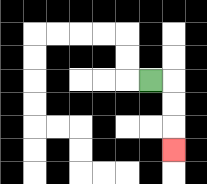{'start': '[6, 3]', 'end': '[7, 6]', 'path_directions': 'R,D,D,D', 'path_coordinates': '[[6, 3], [7, 3], [7, 4], [7, 5], [7, 6]]'}